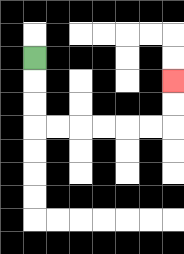{'start': '[1, 2]', 'end': '[7, 3]', 'path_directions': 'D,D,D,R,R,R,R,R,R,U,U', 'path_coordinates': '[[1, 2], [1, 3], [1, 4], [1, 5], [2, 5], [3, 5], [4, 5], [5, 5], [6, 5], [7, 5], [7, 4], [7, 3]]'}